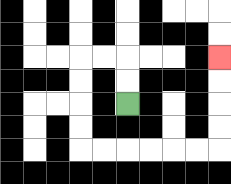{'start': '[5, 4]', 'end': '[9, 2]', 'path_directions': 'U,U,L,L,D,D,D,D,R,R,R,R,R,R,U,U,U,U', 'path_coordinates': '[[5, 4], [5, 3], [5, 2], [4, 2], [3, 2], [3, 3], [3, 4], [3, 5], [3, 6], [4, 6], [5, 6], [6, 6], [7, 6], [8, 6], [9, 6], [9, 5], [9, 4], [9, 3], [9, 2]]'}